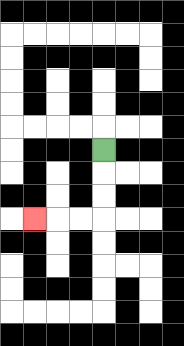{'start': '[4, 6]', 'end': '[1, 9]', 'path_directions': 'D,D,D,L,L,L', 'path_coordinates': '[[4, 6], [4, 7], [4, 8], [4, 9], [3, 9], [2, 9], [1, 9]]'}